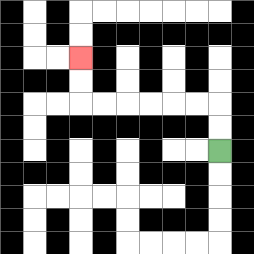{'start': '[9, 6]', 'end': '[3, 2]', 'path_directions': 'U,U,L,L,L,L,L,L,U,U', 'path_coordinates': '[[9, 6], [9, 5], [9, 4], [8, 4], [7, 4], [6, 4], [5, 4], [4, 4], [3, 4], [3, 3], [3, 2]]'}